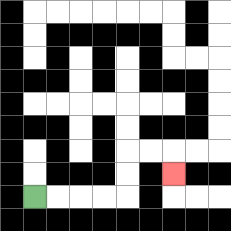{'start': '[1, 8]', 'end': '[7, 7]', 'path_directions': 'R,R,R,R,U,U,R,R,D', 'path_coordinates': '[[1, 8], [2, 8], [3, 8], [4, 8], [5, 8], [5, 7], [5, 6], [6, 6], [7, 6], [7, 7]]'}